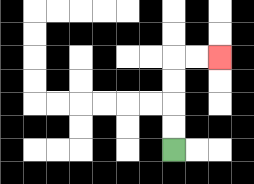{'start': '[7, 6]', 'end': '[9, 2]', 'path_directions': 'U,U,U,U,R,R', 'path_coordinates': '[[7, 6], [7, 5], [7, 4], [7, 3], [7, 2], [8, 2], [9, 2]]'}